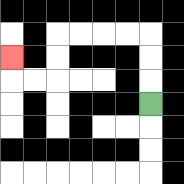{'start': '[6, 4]', 'end': '[0, 2]', 'path_directions': 'U,U,U,L,L,L,L,D,D,L,L,U', 'path_coordinates': '[[6, 4], [6, 3], [6, 2], [6, 1], [5, 1], [4, 1], [3, 1], [2, 1], [2, 2], [2, 3], [1, 3], [0, 3], [0, 2]]'}